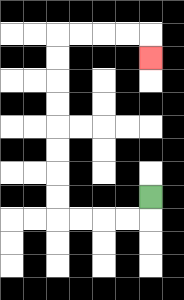{'start': '[6, 8]', 'end': '[6, 2]', 'path_directions': 'D,L,L,L,L,U,U,U,U,U,U,U,U,R,R,R,R,D', 'path_coordinates': '[[6, 8], [6, 9], [5, 9], [4, 9], [3, 9], [2, 9], [2, 8], [2, 7], [2, 6], [2, 5], [2, 4], [2, 3], [2, 2], [2, 1], [3, 1], [4, 1], [5, 1], [6, 1], [6, 2]]'}